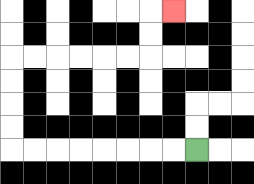{'start': '[8, 6]', 'end': '[7, 0]', 'path_directions': 'L,L,L,L,L,L,L,L,U,U,U,U,R,R,R,R,R,R,U,U,R', 'path_coordinates': '[[8, 6], [7, 6], [6, 6], [5, 6], [4, 6], [3, 6], [2, 6], [1, 6], [0, 6], [0, 5], [0, 4], [0, 3], [0, 2], [1, 2], [2, 2], [3, 2], [4, 2], [5, 2], [6, 2], [6, 1], [6, 0], [7, 0]]'}